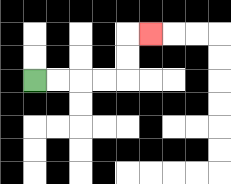{'start': '[1, 3]', 'end': '[6, 1]', 'path_directions': 'R,R,R,R,U,U,R', 'path_coordinates': '[[1, 3], [2, 3], [3, 3], [4, 3], [5, 3], [5, 2], [5, 1], [6, 1]]'}